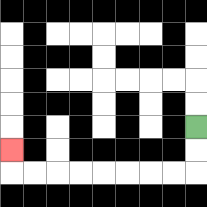{'start': '[8, 5]', 'end': '[0, 6]', 'path_directions': 'D,D,L,L,L,L,L,L,L,L,U', 'path_coordinates': '[[8, 5], [8, 6], [8, 7], [7, 7], [6, 7], [5, 7], [4, 7], [3, 7], [2, 7], [1, 7], [0, 7], [0, 6]]'}